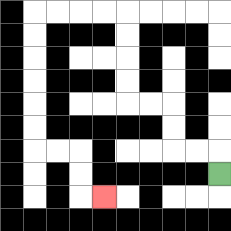{'start': '[9, 7]', 'end': '[4, 8]', 'path_directions': 'U,L,L,U,U,L,L,U,U,U,U,L,L,L,L,D,D,D,D,D,D,R,R,D,D,R', 'path_coordinates': '[[9, 7], [9, 6], [8, 6], [7, 6], [7, 5], [7, 4], [6, 4], [5, 4], [5, 3], [5, 2], [5, 1], [5, 0], [4, 0], [3, 0], [2, 0], [1, 0], [1, 1], [1, 2], [1, 3], [1, 4], [1, 5], [1, 6], [2, 6], [3, 6], [3, 7], [3, 8], [4, 8]]'}